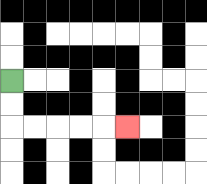{'start': '[0, 3]', 'end': '[5, 5]', 'path_directions': 'D,D,R,R,R,R,R', 'path_coordinates': '[[0, 3], [0, 4], [0, 5], [1, 5], [2, 5], [3, 5], [4, 5], [5, 5]]'}